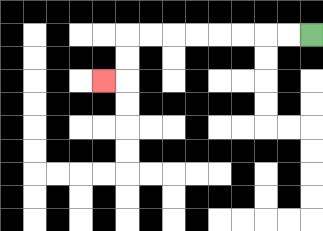{'start': '[13, 1]', 'end': '[4, 3]', 'path_directions': 'L,L,L,L,L,L,L,L,D,D,L', 'path_coordinates': '[[13, 1], [12, 1], [11, 1], [10, 1], [9, 1], [8, 1], [7, 1], [6, 1], [5, 1], [5, 2], [5, 3], [4, 3]]'}